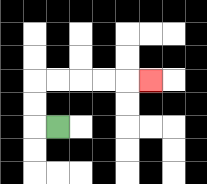{'start': '[2, 5]', 'end': '[6, 3]', 'path_directions': 'L,U,U,R,R,R,R,R', 'path_coordinates': '[[2, 5], [1, 5], [1, 4], [1, 3], [2, 3], [3, 3], [4, 3], [5, 3], [6, 3]]'}